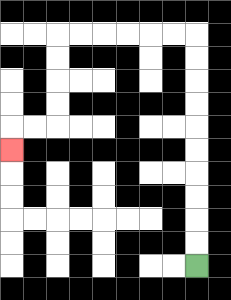{'start': '[8, 11]', 'end': '[0, 6]', 'path_directions': 'U,U,U,U,U,U,U,U,U,U,L,L,L,L,L,L,D,D,D,D,L,L,D', 'path_coordinates': '[[8, 11], [8, 10], [8, 9], [8, 8], [8, 7], [8, 6], [8, 5], [8, 4], [8, 3], [8, 2], [8, 1], [7, 1], [6, 1], [5, 1], [4, 1], [3, 1], [2, 1], [2, 2], [2, 3], [2, 4], [2, 5], [1, 5], [0, 5], [0, 6]]'}